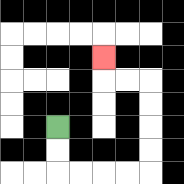{'start': '[2, 5]', 'end': '[4, 2]', 'path_directions': 'D,D,R,R,R,R,U,U,U,U,L,L,U', 'path_coordinates': '[[2, 5], [2, 6], [2, 7], [3, 7], [4, 7], [5, 7], [6, 7], [6, 6], [6, 5], [6, 4], [6, 3], [5, 3], [4, 3], [4, 2]]'}